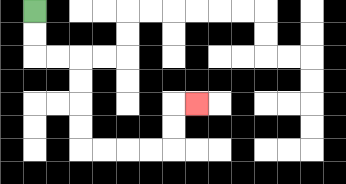{'start': '[1, 0]', 'end': '[8, 4]', 'path_directions': 'D,D,R,R,D,D,D,D,R,R,R,R,U,U,R', 'path_coordinates': '[[1, 0], [1, 1], [1, 2], [2, 2], [3, 2], [3, 3], [3, 4], [3, 5], [3, 6], [4, 6], [5, 6], [6, 6], [7, 6], [7, 5], [7, 4], [8, 4]]'}